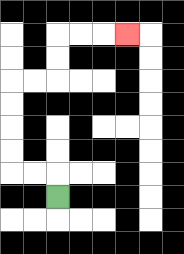{'start': '[2, 8]', 'end': '[5, 1]', 'path_directions': 'U,L,L,U,U,U,U,R,R,U,U,R,R,R', 'path_coordinates': '[[2, 8], [2, 7], [1, 7], [0, 7], [0, 6], [0, 5], [0, 4], [0, 3], [1, 3], [2, 3], [2, 2], [2, 1], [3, 1], [4, 1], [5, 1]]'}